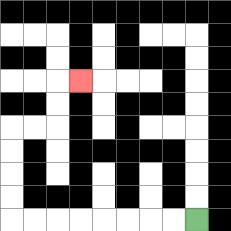{'start': '[8, 9]', 'end': '[3, 3]', 'path_directions': 'L,L,L,L,L,L,L,L,U,U,U,U,R,R,U,U,R', 'path_coordinates': '[[8, 9], [7, 9], [6, 9], [5, 9], [4, 9], [3, 9], [2, 9], [1, 9], [0, 9], [0, 8], [0, 7], [0, 6], [0, 5], [1, 5], [2, 5], [2, 4], [2, 3], [3, 3]]'}